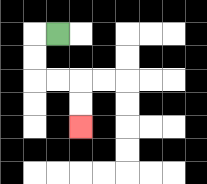{'start': '[2, 1]', 'end': '[3, 5]', 'path_directions': 'L,D,D,R,R,D,D', 'path_coordinates': '[[2, 1], [1, 1], [1, 2], [1, 3], [2, 3], [3, 3], [3, 4], [3, 5]]'}